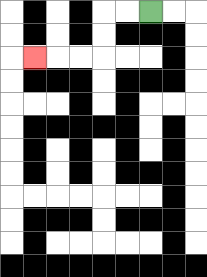{'start': '[6, 0]', 'end': '[1, 2]', 'path_directions': 'L,L,D,D,L,L,L', 'path_coordinates': '[[6, 0], [5, 0], [4, 0], [4, 1], [4, 2], [3, 2], [2, 2], [1, 2]]'}